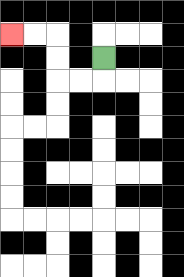{'start': '[4, 2]', 'end': '[0, 1]', 'path_directions': 'D,L,L,U,U,L,L', 'path_coordinates': '[[4, 2], [4, 3], [3, 3], [2, 3], [2, 2], [2, 1], [1, 1], [0, 1]]'}